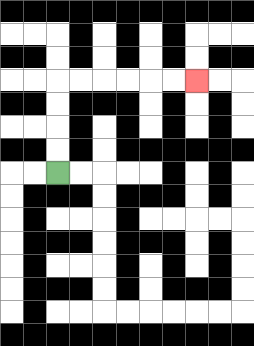{'start': '[2, 7]', 'end': '[8, 3]', 'path_directions': 'U,U,U,U,R,R,R,R,R,R', 'path_coordinates': '[[2, 7], [2, 6], [2, 5], [2, 4], [2, 3], [3, 3], [4, 3], [5, 3], [6, 3], [7, 3], [8, 3]]'}